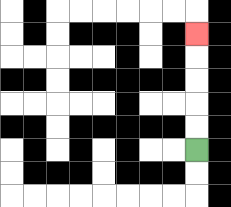{'start': '[8, 6]', 'end': '[8, 1]', 'path_directions': 'U,U,U,U,U', 'path_coordinates': '[[8, 6], [8, 5], [8, 4], [8, 3], [8, 2], [8, 1]]'}